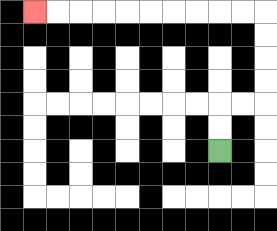{'start': '[9, 6]', 'end': '[1, 0]', 'path_directions': 'U,U,R,R,U,U,U,U,L,L,L,L,L,L,L,L,L,L', 'path_coordinates': '[[9, 6], [9, 5], [9, 4], [10, 4], [11, 4], [11, 3], [11, 2], [11, 1], [11, 0], [10, 0], [9, 0], [8, 0], [7, 0], [6, 0], [5, 0], [4, 0], [3, 0], [2, 0], [1, 0]]'}